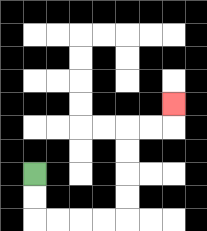{'start': '[1, 7]', 'end': '[7, 4]', 'path_directions': 'D,D,R,R,R,R,U,U,U,U,R,R,U', 'path_coordinates': '[[1, 7], [1, 8], [1, 9], [2, 9], [3, 9], [4, 9], [5, 9], [5, 8], [5, 7], [5, 6], [5, 5], [6, 5], [7, 5], [7, 4]]'}